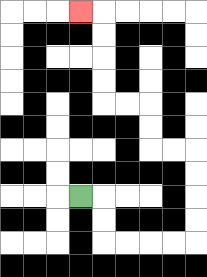{'start': '[3, 8]', 'end': '[3, 0]', 'path_directions': 'R,D,D,R,R,R,R,U,U,U,U,L,L,U,U,L,L,U,U,U,U,L', 'path_coordinates': '[[3, 8], [4, 8], [4, 9], [4, 10], [5, 10], [6, 10], [7, 10], [8, 10], [8, 9], [8, 8], [8, 7], [8, 6], [7, 6], [6, 6], [6, 5], [6, 4], [5, 4], [4, 4], [4, 3], [4, 2], [4, 1], [4, 0], [3, 0]]'}